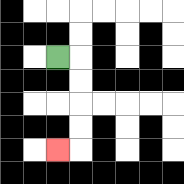{'start': '[2, 2]', 'end': '[2, 6]', 'path_directions': 'R,D,D,D,D,L', 'path_coordinates': '[[2, 2], [3, 2], [3, 3], [3, 4], [3, 5], [3, 6], [2, 6]]'}